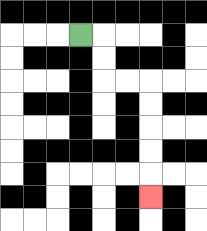{'start': '[3, 1]', 'end': '[6, 8]', 'path_directions': 'R,D,D,R,R,D,D,D,D,D', 'path_coordinates': '[[3, 1], [4, 1], [4, 2], [4, 3], [5, 3], [6, 3], [6, 4], [6, 5], [6, 6], [6, 7], [6, 8]]'}